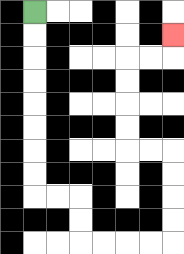{'start': '[1, 0]', 'end': '[7, 1]', 'path_directions': 'D,D,D,D,D,D,D,D,R,R,D,D,R,R,R,R,U,U,U,U,L,L,U,U,U,U,R,R,U', 'path_coordinates': '[[1, 0], [1, 1], [1, 2], [1, 3], [1, 4], [1, 5], [1, 6], [1, 7], [1, 8], [2, 8], [3, 8], [3, 9], [3, 10], [4, 10], [5, 10], [6, 10], [7, 10], [7, 9], [7, 8], [7, 7], [7, 6], [6, 6], [5, 6], [5, 5], [5, 4], [5, 3], [5, 2], [6, 2], [7, 2], [7, 1]]'}